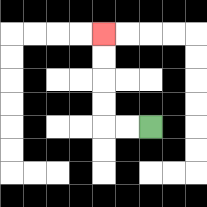{'start': '[6, 5]', 'end': '[4, 1]', 'path_directions': 'L,L,U,U,U,U', 'path_coordinates': '[[6, 5], [5, 5], [4, 5], [4, 4], [4, 3], [4, 2], [4, 1]]'}